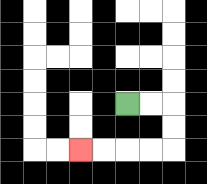{'start': '[5, 4]', 'end': '[3, 6]', 'path_directions': 'R,R,D,D,L,L,L,L', 'path_coordinates': '[[5, 4], [6, 4], [7, 4], [7, 5], [7, 6], [6, 6], [5, 6], [4, 6], [3, 6]]'}